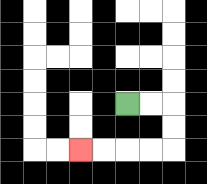{'start': '[5, 4]', 'end': '[3, 6]', 'path_directions': 'R,R,D,D,L,L,L,L', 'path_coordinates': '[[5, 4], [6, 4], [7, 4], [7, 5], [7, 6], [6, 6], [5, 6], [4, 6], [3, 6]]'}